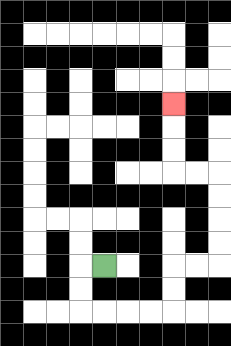{'start': '[4, 11]', 'end': '[7, 4]', 'path_directions': 'L,D,D,R,R,R,R,U,U,R,R,U,U,U,U,L,L,U,U,U', 'path_coordinates': '[[4, 11], [3, 11], [3, 12], [3, 13], [4, 13], [5, 13], [6, 13], [7, 13], [7, 12], [7, 11], [8, 11], [9, 11], [9, 10], [9, 9], [9, 8], [9, 7], [8, 7], [7, 7], [7, 6], [7, 5], [7, 4]]'}